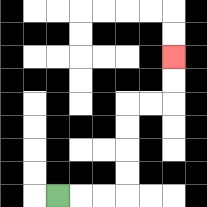{'start': '[2, 8]', 'end': '[7, 2]', 'path_directions': 'R,R,R,U,U,U,U,R,R,U,U', 'path_coordinates': '[[2, 8], [3, 8], [4, 8], [5, 8], [5, 7], [5, 6], [5, 5], [5, 4], [6, 4], [7, 4], [7, 3], [7, 2]]'}